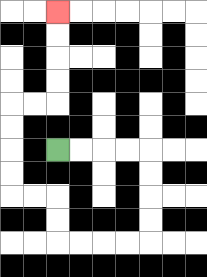{'start': '[2, 6]', 'end': '[2, 0]', 'path_directions': 'R,R,R,R,D,D,D,D,L,L,L,L,U,U,L,L,U,U,U,U,R,R,U,U,U,U', 'path_coordinates': '[[2, 6], [3, 6], [4, 6], [5, 6], [6, 6], [6, 7], [6, 8], [6, 9], [6, 10], [5, 10], [4, 10], [3, 10], [2, 10], [2, 9], [2, 8], [1, 8], [0, 8], [0, 7], [0, 6], [0, 5], [0, 4], [1, 4], [2, 4], [2, 3], [2, 2], [2, 1], [2, 0]]'}